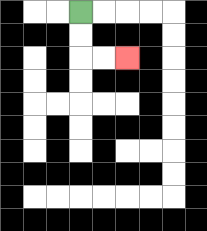{'start': '[3, 0]', 'end': '[5, 2]', 'path_directions': 'D,D,R,R', 'path_coordinates': '[[3, 0], [3, 1], [3, 2], [4, 2], [5, 2]]'}